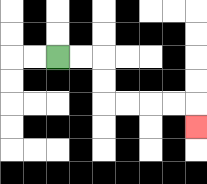{'start': '[2, 2]', 'end': '[8, 5]', 'path_directions': 'R,R,D,D,R,R,R,R,D', 'path_coordinates': '[[2, 2], [3, 2], [4, 2], [4, 3], [4, 4], [5, 4], [6, 4], [7, 4], [8, 4], [8, 5]]'}